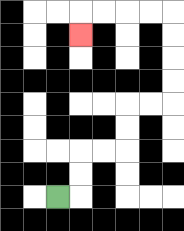{'start': '[2, 8]', 'end': '[3, 1]', 'path_directions': 'R,U,U,R,R,U,U,R,R,U,U,U,U,L,L,L,L,D', 'path_coordinates': '[[2, 8], [3, 8], [3, 7], [3, 6], [4, 6], [5, 6], [5, 5], [5, 4], [6, 4], [7, 4], [7, 3], [7, 2], [7, 1], [7, 0], [6, 0], [5, 0], [4, 0], [3, 0], [3, 1]]'}